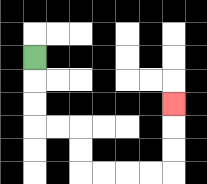{'start': '[1, 2]', 'end': '[7, 4]', 'path_directions': 'D,D,D,R,R,D,D,R,R,R,R,U,U,U', 'path_coordinates': '[[1, 2], [1, 3], [1, 4], [1, 5], [2, 5], [3, 5], [3, 6], [3, 7], [4, 7], [5, 7], [6, 7], [7, 7], [7, 6], [7, 5], [7, 4]]'}